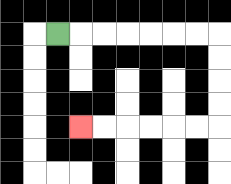{'start': '[2, 1]', 'end': '[3, 5]', 'path_directions': 'R,R,R,R,R,R,R,D,D,D,D,L,L,L,L,L,L', 'path_coordinates': '[[2, 1], [3, 1], [4, 1], [5, 1], [6, 1], [7, 1], [8, 1], [9, 1], [9, 2], [9, 3], [9, 4], [9, 5], [8, 5], [7, 5], [6, 5], [5, 5], [4, 5], [3, 5]]'}